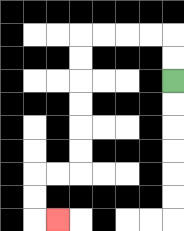{'start': '[7, 3]', 'end': '[2, 9]', 'path_directions': 'U,U,L,L,L,L,D,D,D,D,D,D,L,L,D,D,R', 'path_coordinates': '[[7, 3], [7, 2], [7, 1], [6, 1], [5, 1], [4, 1], [3, 1], [3, 2], [3, 3], [3, 4], [3, 5], [3, 6], [3, 7], [2, 7], [1, 7], [1, 8], [1, 9], [2, 9]]'}